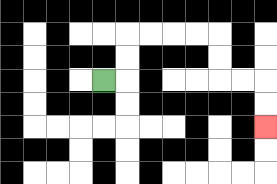{'start': '[4, 3]', 'end': '[11, 5]', 'path_directions': 'R,U,U,R,R,R,R,D,D,R,R,D,D', 'path_coordinates': '[[4, 3], [5, 3], [5, 2], [5, 1], [6, 1], [7, 1], [8, 1], [9, 1], [9, 2], [9, 3], [10, 3], [11, 3], [11, 4], [11, 5]]'}